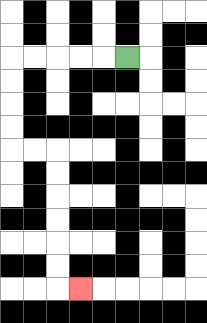{'start': '[5, 2]', 'end': '[3, 12]', 'path_directions': 'L,L,L,L,L,D,D,D,D,R,R,D,D,D,D,D,D,R', 'path_coordinates': '[[5, 2], [4, 2], [3, 2], [2, 2], [1, 2], [0, 2], [0, 3], [0, 4], [0, 5], [0, 6], [1, 6], [2, 6], [2, 7], [2, 8], [2, 9], [2, 10], [2, 11], [2, 12], [3, 12]]'}